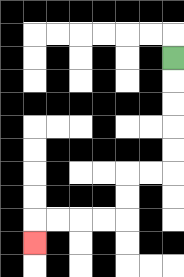{'start': '[7, 2]', 'end': '[1, 10]', 'path_directions': 'D,D,D,D,D,L,L,D,D,L,L,L,L,D', 'path_coordinates': '[[7, 2], [7, 3], [7, 4], [7, 5], [7, 6], [7, 7], [6, 7], [5, 7], [5, 8], [5, 9], [4, 9], [3, 9], [2, 9], [1, 9], [1, 10]]'}